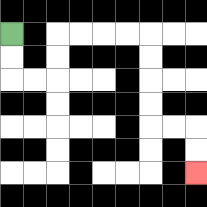{'start': '[0, 1]', 'end': '[8, 7]', 'path_directions': 'D,D,R,R,U,U,R,R,R,R,D,D,D,D,R,R,D,D', 'path_coordinates': '[[0, 1], [0, 2], [0, 3], [1, 3], [2, 3], [2, 2], [2, 1], [3, 1], [4, 1], [5, 1], [6, 1], [6, 2], [6, 3], [6, 4], [6, 5], [7, 5], [8, 5], [8, 6], [8, 7]]'}